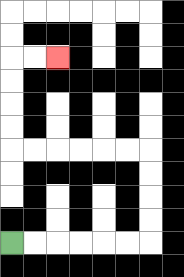{'start': '[0, 10]', 'end': '[2, 2]', 'path_directions': 'R,R,R,R,R,R,U,U,U,U,L,L,L,L,L,L,U,U,U,U,R,R', 'path_coordinates': '[[0, 10], [1, 10], [2, 10], [3, 10], [4, 10], [5, 10], [6, 10], [6, 9], [6, 8], [6, 7], [6, 6], [5, 6], [4, 6], [3, 6], [2, 6], [1, 6], [0, 6], [0, 5], [0, 4], [0, 3], [0, 2], [1, 2], [2, 2]]'}